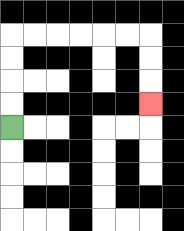{'start': '[0, 5]', 'end': '[6, 4]', 'path_directions': 'U,U,U,U,R,R,R,R,R,R,D,D,D', 'path_coordinates': '[[0, 5], [0, 4], [0, 3], [0, 2], [0, 1], [1, 1], [2, 1], [3, 1], [4, 1], [5, 1], [6, 1], [6, 2], [6, 3], [6, 4]]'}